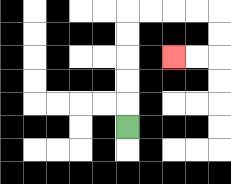{'start': '[5, 5]', 'end': '[7, 2]', 'path_directions': 'U,U,U,U,U,R,R,R,R,D,D,L,L', 'path_coordinates': '[[5, 5], [5, 4], [5, 3], [5, 2], [5, 1], [5, 0], [6, 0], [7, 0], [8, 0], [9, 0], [9, 1], [9, 2], [8, 2], [7, 2]]'}